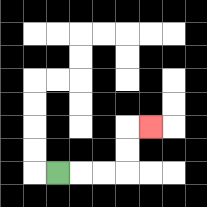{'start': '[2, 7]', 'end': '[6, 5]', 'path_directions': 'R,R,R,U,U,R', 'path_coordinates': '[[2, 7], [3, 7], [4, 7], [5, 7], [5, 6], [5, 5], [6, 5]]'}